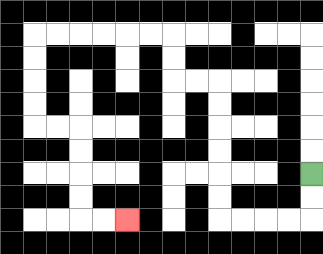{'start': '[13, 7]', 'end': '[5, 9]', 'path_directions': 'D,D,L,L,L,L,U,U,U,U,U,U,L,L,U,U,L,L,L,L,L,L,D,D,D,D,R,R,D,D,D,D,R,R', 'path_coordinates': '[[13, 7], [13, 8], [13, 9], [12, 9], [11, 9], [10, 9], [9, 9], [9, 8], [9, 7], [9, 6], [9, 5], [9, 4], [9, 3], [8, 3], [7, 3], [7, 2], [7, 1], [6, 1], [5, 1], [4, 1], [3, 1], [2, 1], [1, 1], [1, 2], [1, 3], [1, 4], [1, 5], [2, 5], [3, 5], [3, 6], [3, 7], [3, 8], [3, 9], [4, 9], [5, 9]]'}